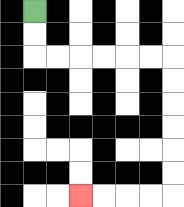{'start': '[1, 0]', 'end': '[3, 8]', 'path_directions': 'D,D,R,R,R,R,R,R,D,D,D,D,D,D,L,L,L,L', 'path_coordinates': '[[1, 0], [1, 1], [1, 2], [2, 2], [3, 2], [4, 2], [5, 2], [6, 2], [7, 2], [7, 3], [7, 4], [7, 5], [7, 6], [7, 7], [7, 8], [6, 8], [5, 8], [4, 8], [3, 8]]'}